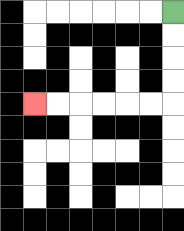{'start': '[7, 0]', 'end': '[1, 4]', 'path_directions': 'D,D,D,D,L,L,L,L,L,L', 'path_coordinates': '[[7, 0], [7, 1], [7, 2], [7, 3], [7, 4], [6, 4], [5, 4], [4, 4], [3, 4], [2, 4], [1, 4]]'}